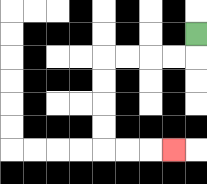{'start': '[8, 1]', 'end': '[7, 6]', 'path_directions': 'D,L,L,L,L,D,D,D,D,R,R,R', 'path_coordinates': '[[8, 1], [8, 2], [7, 2], [6, 2], [5, 2], [4, 2], [4, 3], [4, 4], [4, 5], [4, 6], [5, 6], [6, 6], [7, 6]]'}